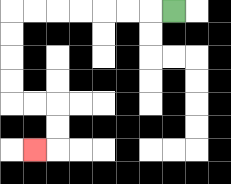{'start': '[7, 0]', 'end': '[1, 6]', 'path_directions': 'L,L,L,L,L,L,L,D,D,D,D,R,R,D,D,L', 'path_coordinates': '[[7, 0], [6, 0], [5, 0], [4, 0], [3, 0], [2, 0], [1, 0], [0, 0], [0, 1], [0, 2], [0, 3], [0, 4], [1, 4], [2, 4], [2, 5], [2, 6], [1, 6]]'}